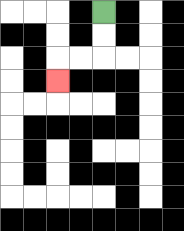{'start': '[4, 0]', 'end': '[2, 3]', 'path_directions': 'D,D,L,L,D', 'path_coordinates': '[[4, 0], [4, 1], [4, 2], [3, 2], [2, 2], [2, 3]]'}